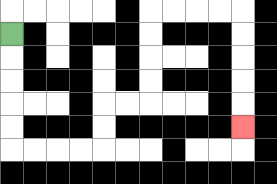{'start': '[0, 1]', 'end': '[10, 5]', 'path_directions': 'D,D,D,D,D,R,R,R,R,U,U,R,R,U,U,U,U,R,R,R,R,D,D,D,D,D', 'path_coordinates': '[[0, 1], [0, 2], [0, 3], [0, 4], [0, 5], [0, 6], [1, 6], [2, 6], [3, 6], [4, 6], [4, 5], [4, 4], [5, 4], [6, 4], [6, 3], [6, 2], [6, 1], [6, 0], [7, 0], [8, 0], [9, 0], [10, 0], [10, 1], [10, 2], [10, 3], [10, 4], [10, 5]]'}